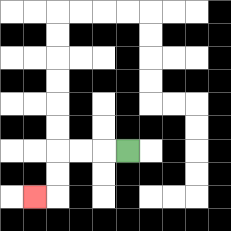{'start': '[5, 6]', 'end': '[1, 8]', 'path_directions': 'L,L,L,D,D,L', 'path_coordinates': '[[5, 6], [4, 6], [3, 6], [2, 6], [2, 7], [2, 8], [1, 8]]'}